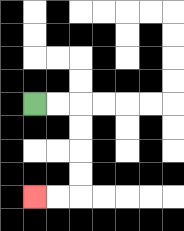{'start': '[1, 4]', 'end': '[1, 8]', 'path_directions': 'R,R,D,D,D,D,L,L', 'path_coordinates': '[[1, 4], [2, 4], [3, 4], [3, 5], [3, 6], [3, 7], [3, 8], [2, 8], [1, 8]]'}